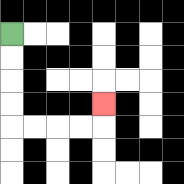{'start': '[0, 1]', 'end': '[4, 4]', 'path_directions': 'D,D,D,D,R,R,R,R,U', 'path_coordinates': '[[0, 1], [0, 2], [0, 3], [0, 4], [0, 5], [1, 5], [2, 5], [3, 5], [4, 5], [4, 4]]'}